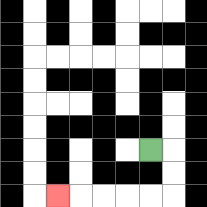{'start': '[6, 6]', 'end': '[2, 8]', 'path_directions': 'R,D,D,L,L,L,L,L', 'path_coordinates': '[[6, 6], [7, 6], [7, 7], [7, 8], [6, 8], [5, 8], [4, 8], [3, 8], [2, 8]]'}